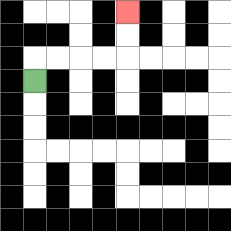{'start': '[1, 3]', 'end': '[5, 0]', 'path_directions': 'U,R,R,R,R,U,U', 'path_coordinates': '[[1, 3], [1, 2], [2, 2], [3, 2], [4, 2], [5, 2], [5, 1], [5, 0]]'}